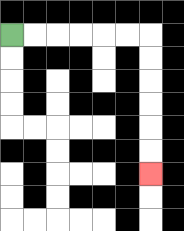{'start': '[0, 1]', 'end': '[6, 7]', 'path_directions': 'R,R,R,R,R,R,D,D,D,D,D,D', 'path_coordinates': '[[0, 1], [1, 1], [2, 1], [3, 1], [4, 1], [5, 1], [6, 1], [6, 2], [6, 3], [6, 4], [6, 5], [6, 6], [6, 7]]'}